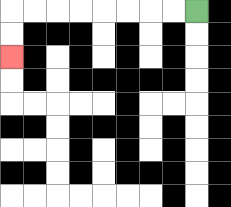{'start': '[8, 0]', 'end': '[0, 2]', 'path_directions': 'L,L,L,L,L,L,L,L,D,D', 'path_coordinates': '[[8, 0], [7, 0], [6, 0], [5, 0], [4, 0], [3, 0], [2, 0], [1, 0], [0, 0], [0, 1], [0, 2]]'}